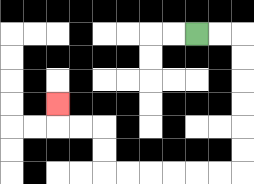{'start': '[8, 1]', 'end': '[2, 4]', 'path_directions': 'R,R,D,D,D,D,D,D,L,L,L,L,L,L,U,U,L,L,U', 'path_coordinates': '[[8, 1], [9, 1], [10, 1], [10, 2], [10, 3], [10, 4], [10, 5], [10, 6], [10, 7], [9, 7], [8, 7], [7, 7], [6, 7], [5, 7], [4, 7], [4, 6], [4, 5], [3, 5], [2, 5], [2, 4]]'}